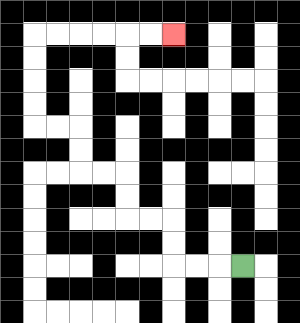{'start': '[10, 11]', 'end': '[7, 1]', 'path_directions': 'L,L,L,U,U,L,L,U,U,L,L,U,U,L,L,U,U,U,U,R,R,R,R,R,R', 'path_coordinates': '[[10, 11], [9, 11], [8, 11], [7, 11], [7, 10], [7, 9], [6, 9], [5, 9], [5, 8], [5, 7], [4, 7], [3, 7], [3, 6], [3, 5], [2, 5], [1, 5], [1, 4], [1, 3], [1, 2], [1, 1], [2, 1], [3, 1], [4, 1], [5, 1], [6, 1], [7, 1]]'}